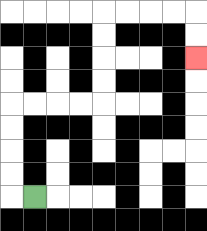{'start': '[1, 8]', 'end': '[8, 2]', 'path_directions': 'L,U,U,U,U,R,R,R,R,U,U,U,U,R,R,R,R,D,D', 'path_coordinates': '[[1, 8], [0, 8], [0, 7], [0, 6], [0, 5], [0, 4], [1, 4], [2, 4], [3, 4], [4, 4], [4, 3], [4, 2], [4, 1], [4, 0], [5, 0], [6, 0], [7, 0], [8, 0], [8, 1], [8, 2]]'}